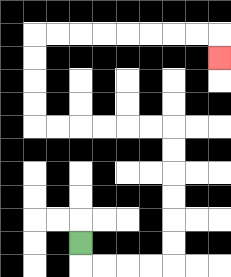{'start': '[3, 10]', 'end': '[9, 2]', 'path_directions': 'D,R,R,R,R,U,U,U,U,U,U,L,L,L,L,L,L,U,U,U,U,R,R,R,R,R,R,R,R,D', 'path_coordinates': '[[3, 10], [3, 11], [4, 11], [5, 11], [6, 11], [7, 11], [7, 10], [7, 9], [7, 8], [7, 7], [7, 6], [7, 5], [6, 5], [5, 5], [4, 5], [3, 5], [2, 5], [1, 5], [1, 4], [1, 3], [1, 2], [1, 1], [2, 1], [3, 1], [4, 1], [5, 1], [6, 1], [7, 1], [8, 1], [9, 1], [9, 2]]'}